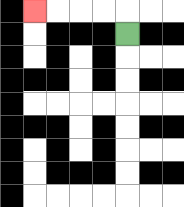{'start': '[5, 1]', 'end': '[1, 0]', 'path_directions': 'U,L,L,L,L', 'path_coordinates': '[[5, 1], [5, 0], [4, 0], [3, 0], [2, 0], [1, 0]]'}